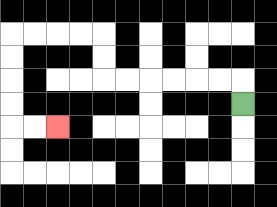{'start': '[10, 4]', 'end': '[2, 5]', 'path_directions': 'U,L,L,L,L,L,L,U,U,L,L,L,L,D,D,D,D,R,R', 'path_coordinates': '[[10, 4], [10, 3], [9, 3], [8, 3], [7, 3], [6, 3], [5, 3], [4, 3], [4, 2], [4, 1], [3, 1], [2, 1], [1, 1], [0, 1], [0, 2], [0, 3], [0, 4], [0, 5], [1, 5], [2, 5]]'}